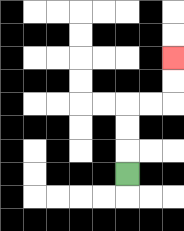{'start': '[5, 7]', 'end': '[7, 2]', 'path_directions': 'U,U,U,R,R,U,U', 'path_coordinates': '[[5, 7], [5, 6], [5, 5], [5, 4], [6, 4], [7, 4], [7, 3], [7, 2]]'}